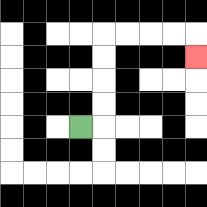{'start': '[3, 5]', 'end': '[8, 2]', 'path_directions': 'R,U,U,U,U,R,R,R,R,D', 'path_coordinates': '[[3, 5], [4, 5], [4, 4], [4, 3], [4, 2], [4, 1], [5, 1], [6, 1], [7, 1], [8, 1], [8, 2]]'}